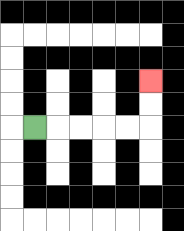{'start': '[1, 5]', 'end': '[6, 3]', 'path_directions': 'R,R,R,R,R,U,U', 'path_coordinates': '[[1, 5], [2, 5], [3, 5], [4, 5], [5, 5], [6, 5], [6, 4], [6, 3]]'}